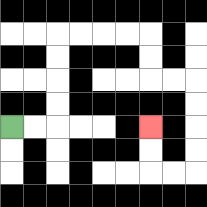{'start': '[0, 5]', 'end': '[6, 5]', 'path_directions': 'R,R,U,U,U,U,R,R,R,R,D,D,R,R,D,D,D,D,L,L,U,U', 'path_coordinates': '[[0, 5], [1, 5], [2, 5], [2, 4], [2, 3], [2, 2], [2, 1], [3, 1], [4, 1], [5, 1], [6, 1], [6, 2], [6, 3], [7, 3], [8, 3], [8, 4], [8, 5], [8, 6], [8, 7], [7, 7], [6, 7], [6, 6], [6, 5]]'}